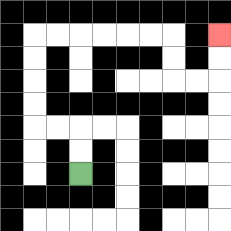{'start': '[3, 7]', 'end': '[9, 1]', 'path_directions': 'U,U,L,L,U,U,U,U,R,R,R,R,R,R,D,D,R,R,U,U', 'path_coordinates': '[[3, 7], [3, 6], [3, 5], [2, 5], [1, 5], [1, 4], [1, 3], [1, 2], [1, 1], [2, 1], [3, 1], [4, 1], [5, 1], [6, 1], [7, 1], [7, 2], [7, 3], [8, 3], [9, 3], [9, 2], [9, 1]]'}